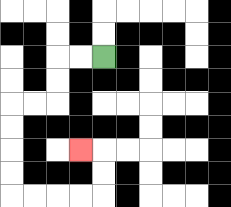{'start': '[4, 2]', 'end': '[3, 6]', 'path_directions': 'L,L,D,D,L,L,D,D,D,D,R,R,R,R,U,U,L', 'path_coordinates': '[[4, 2], [3, 2], [2, 2], [2, 3], [2, 4], [1, 4], [0, 4], [0, 5], [0, 6], [0, 7], [0, 8], [1, 8], [2, 8], [3, 8], [4, 8], [4, 7], [4, 6], [3, 6]]'}